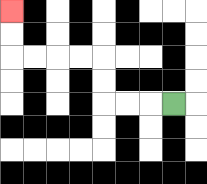{'start': '[7, 4]', 'end': '[0, 0]', 'path_directions': 'L,L,L,U,U,L,L,L,L,U,U', 'path_coordinates': '[[7, 4], [6, 4], [5, 4], [4, 4], [4, 3], [4, 2], [3, 2], [2, 2], [1, 2], [0, 2], [0, 1], [0, 0]]'}